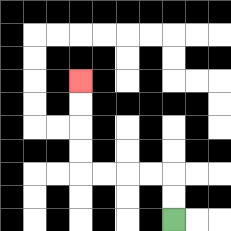{'start': '[7, 9]', 'end': '[3, 3]', 'path_directions': 'U,U,L,L,L,L,U,U,U,U', 'path_coordinates': '[[7, 9], [7, 8], [7, 7], [6, 7], [5, 7], [4, 7], [3, 7], [3, 6], [3, 5], [3, 4], [3, 3]]'}